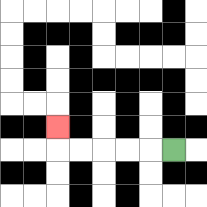{'start': '[7, 6]', 'end': '[2, 5]', 'path_directions': 'L,L,L,L,L,U', 'path_coordinates': '[[7, 6], [6, 6], [5, 6], [4, 6], [3, 6], [2, 6], [2, 5]]'}